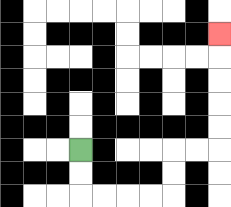{'start': '[3, 6]', 'end': '[9, 1]', 'path_directions': 'D,D,R,R,R,R,U,U,R,R,U,U,U,U,U', 'path_coordinates': '[[3, 6], [3, 7], [3, 8], [4, 8], [5, 8], [6, 8], [7, 8], [7, 7], [7, 6], [8, 6], [9, 6], [9, 5], [9, 4], [9, 3], [9, 2], [9, 1]]'}